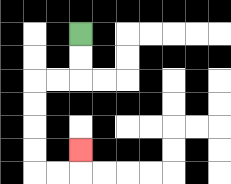{'start': '[3, 1]', 'end': '[3, 6]', 'path_directions': 'D,D,L,L,D,D,D,D,R,R,U', 'path_coordinates': '[[3, 1], [3, 2], [3, 3], [2, 3], [1, 3], [1, 4], [1, 5], [1, 6], [1, 7], [2, 7], [3, 7], [3, 6]]'}